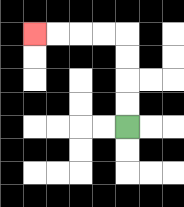{'start': '[5, 5]', 'end': '[1, 1]', 'path_directions': 'U,U,U,U,L,L,L,L', 'path_coordinates': '[[5, 5], [5, 4], [5, 3], [5, 2], [5, 1], [4, 1], [3, 1], [2, 1], [1, 1]]'}